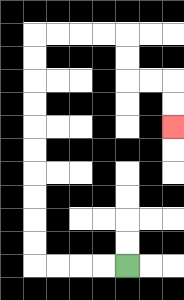{'start': '[5, 11]', 'end': '[7, 5]', 'path_directions': 'L,L,L,L,U,U,U,U,U,U,U,U,U,U,R,R,R,R,D,D,R,R,D,D', 'path_coordinates': '[[5, 11], [4, 11], [3, 11], [2, 11], [1, 11], [1, 10], [1, 9], [1, 8], [1, 7], [1, 6], [1, 5], [1, 4], [1, 3], [1, 2], [1, 1], [2, 1], [3, 1], [4, 1], [5, 1], [5, 2], [5, 3], [6, 3], [7, 3], [7, 4], [7, 5]]'}